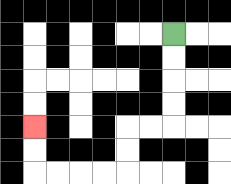{'start': '[7, 1]', 'end': '[1, 5]', 'path_directions': 'D,D,D,D,L,L,D,D,L,L,L,L,U,U', 'path_coordinates': '[[7, 1], [7, 2], [7, 3], [7, 4], [7, 5], [6, 5], [5, 5], [5, 6], [5, 7], [4, 7], [3, 7], [2, 7], [1, 7], [1, 6], [1, 5]]'}